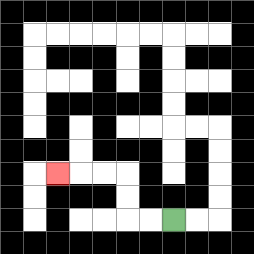{'start': '[7, 9]', 'end': '[2, 7]', 'path_directions': 'L,L,U,U,L,L,L', 'path_coordinates': '[[7, 9], [6, 9], [5, 9], [5, 8], [5, 7], [4, 7], [3, 7], [2, 7]]'}